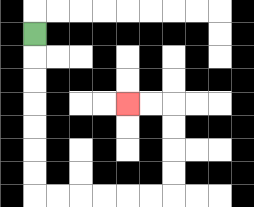{'start': '[1, 1]', 'end': '[5, 4]', 'path_directions': 'D,D,D,D,D,D,D,R,R,R,R,R,R,U,U,U,U,L,L', 'path_coordinates': '[[1, 1], [1, 2], [1, 3], [1, 4], [1, 5], [1, 6], [1, 7], [1, 8], [2, 8], [3, 8], [4, 8], [5, 8], [6, 8], [7, 8], [7, 7], [7, 6], [7, 5], [7, 4], [6, 4], [5, 4]]'}